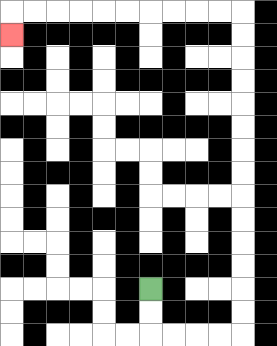{'start': '[6, 12]', 'end': '[0, 1]', 'path_directions': 'D,D,R,R,R,R,U,U,U,U,U,U,U,U,U,U,U,U,U,U,L,L,L,L,L,L,L,L,L,L,D', 'path_coordinates': '[[6, 12], [6, 13], [6, 14], [7, 14], [8, 14], [9, 14], [10, 14], [10, 13], [10, 12], [10, 11], [10, 10], [10, 9], [10, 8], [10, 7], [10, 6], [10, 5], [10, 4], [10, 3], [10, 2], [10, 1], [10, 0], [9, 0], [8, 0], [7, 0], [6, 0], [5, 0], [4, 0], [3, 0], [2, 0], [1, 0], [0, 0], [0, 1]]'}